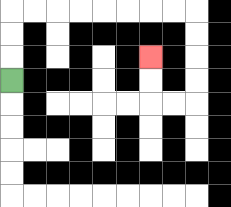{'start': '[0, 3]', 'end': '[6, 2]', 'path_directions': 'U,U,U,R,R,R,R,R,R,R,R,D,D,D,D,L,L,U,U', 'path_coordinates': '[[0, 3], [0, 2], [0, 1], [0, 0], [1, 0], [2, 0], [3, 0], [4, 0], [5, 0], [6, 0], [7, 0], [8, 0], [8, 1], [8, 2], [8, 3], [8, 4], [7, 4], [6, 4], [6, 3], [6, 2]]'}